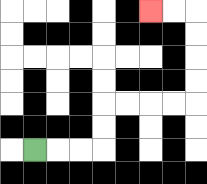{'start': '[1, 6]', 'end': '[6, 0]', 'path_directions': 'R,R,R,U,U,R,R,R,R,U,U,U,U,L,L', 'path_coordinates': '[[1, 6], [2, 6], [3, 6], [4, 6], [4, 5], [4, 4], [5, 4], [6, 4], [7, 4], [8, 4], [8, 3], [8, 2], [8, 1], [8, 0], [7, 0], [6, 0]]'}